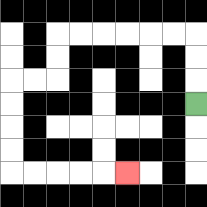{'start': '[8, 4]', 'end': '[5, 7]', 'path_directions': 'U,U,U,L,L,L,L,L,L,D,D,L,L,D,D,D,D,R,R,R,R,R', 'path_coordinates': '[[8, 4], [8, 3], [8, 2], [8, 1], [7, 1], [6, 1], [5, 1], [4, 1], [3, 1], [2, 1], [2, 2], [2, 3], [1, 3], [0, 3], [0, 4], [0, 5], [0, 6], [0, 7], [1, 7], [2, 7], [3, 7], [4, 7], [5, 7]]'}